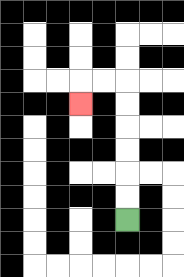{'start': '[5, 9]', 'end': '[3, 4]', 'path_directions': 'U,U,U,U,U,U,L,L,D', 'path_coordinates': '[[5, 9], [5, 8], [5, 7], [5, 6], [5, 5], [5, 4], [5, 3], [4, 3], [3, 3], [3, 4]]'}